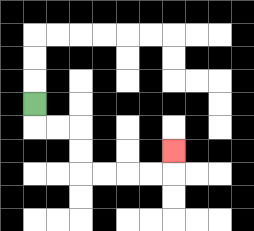{'start': '[1, 4]', 'end': '[7, 6]', 'path_directions': 'D,R,R,D,D,R,R,R,R,U', 'path_coordinates': '[[1, 4], [1, 5], [2, 5], [3, 5], [3, 6], [3, 7], [4, 7], [5, 7], [6, 7], [7, 7], [7, 6]]'}